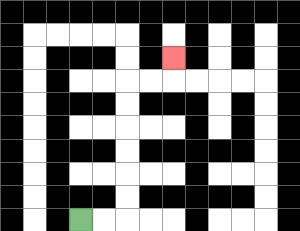{'start': '[3, 9]', 'end': '[7, 2]', 'path_directions': 'R,R,U,U,U,U,U,U,R,R,U', 'path_coordinates': '[[3, 9], [4, 9], [5, 9], [5, 8], [5, 7], [5, 6], [5, 5], [5, 4], [5, 3], [6, 3], [7, 3], [7, 2]]'}